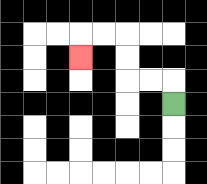{'start': '[7, 4]', 'end': '[3, 2]', 'path_directions': 'U,L,L,U,U,L,L,D', 'path_coordinates': '[[7, 4], [7, 3], [6, 3], [5, 3], [5, 2], [5, 1], [4, 1], [3, 1], [3, 2]]'}